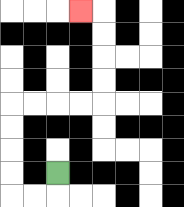{'start': '[2, 7]', 'end': '[3, 0]', 'path_directions': 'D,L,L,U,U,U,U,R,R,R,R,U,U,U,U,L', 'path_coordinates': '[[2, 7], [2, 8], [1, 8], [0, 8], [0, 7], [0, 6], [0, 5], [0, 4], [1, 4], [2, 4], [3, 4], [4, 4], [4, 3], [4, 2], [4, 1], [4, 0], [3, 0]]'}